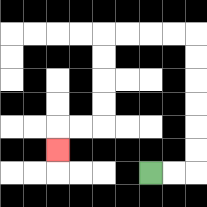{'start': '[6, 7]', 'end': '[2, 6]', 'path_directions': 'R,R,U,U,U,U,U,U,L,L,L,L,D,D,D,D,L,L,D', 'path_coordinates': '[[6, 7], [7, 7], [8, 7], [8, 6], [8, 5], [8, 4], [8, 3], [8, 2], [8, 1], [7, 1], [6, 1], [5, 1], [4, 1], [4, 2], [4, 3], [4, 4], [4, 5], [3, 5], [2, 5], [2, 6]]'}